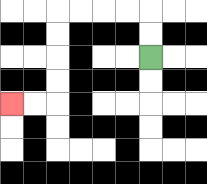{'start': '[6, 2]', 'end': '[0, 4]', 'path_directions': 'U,U,L,L,L,L,D,D,D,D,L,L', 'path_coordinates': '[[6, 2], [6, 1], [6, 0], [5, 0], [4, 0], [3, 0], [2, 0], [2, 1], [2, 2], [2, 3], [2, 4], [1, 4], [0, 4]]'}